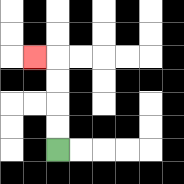{'start': '[2, 6]', 'end': '[1, 2]', 'path_directions': 'U,U,U,U,L', 'path_coordinates': '[[2, 6], [2, 5], [2, 4], [2, 3], [2, 2], [1, 2]]'}